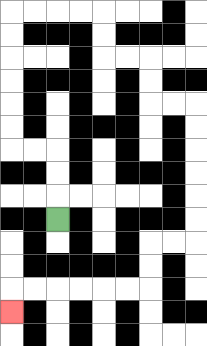{'start': '[2, 9]', 'end': '[0, 13]', 'path_directions': 'U,U,U,L,L,U,U,U,U,U,U,R,R,R,R,D,D,R,R,D,D,R,R,D,D,D,D,D,D,L,L,D,D,L,L,L,L,L,L,D', 'path_coordinates': '[[2, 9], [2, 8], [2, 7], [2, 6], [1, 6], [0, 6], [0, 5], [0, 4], [0, 3], [0, 2], [0, 1], [0, 0], [1, 0], [2, 0], [3, 0], [4, 0], [4, 1], [4, 2], [5, 2], [6, 2], [6, 3], [6, 4], [7, 4], [8, 4], [8, 5], [8, 6], [8, 7], [8, 8], [8, 9], [8, 10], [7, 10], [6, 10], [6, 11], [6, 12], [5, 12], [4, 12], [3, 12], [2, 12], [1, 12], [0, 12], [0, 13]]'}